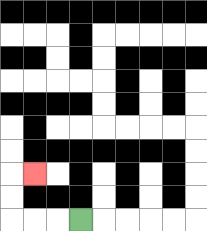{'start': '[3, 9]', 'end': '[1, 7]', 'path_directions': 'L,L,L,U,U,R', 'path_coordinates': '[[3, 9], [2, 9], [1, 9], [0, 9], [0, 8], [0, 7], [1, 7]]'}